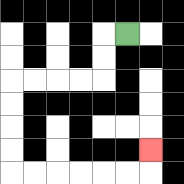{'start': '[5, 1]', 'end': '[6, 6]', 'path_directions': 'L,D,D,L,L,L,L,D,D,D,D,R,R,R,R,R,R,U', 'path_coordinates': '[[5, 1], [4, 1], [4, 2], [4, 3], [3, 3], [2, 3], [1, 3], [0, 3], [0, 4], [0, 5], [0, 6], [0, 7], [1, 7], [2, 7], [3, 7], [4, 7], [5, 7], [6, 7], [6, 6]]'}